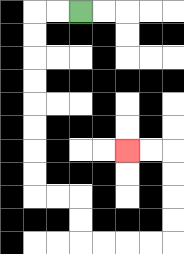{'start': '[3, 0]', 'end': '[5, 6]', 'path_directions': 'L,L,D,D,D,D,D,D,D,D,R,R,D,D,R,R,R,R,U,U,U,U,L,L', 'path_coordinates': '[[3, 0], [2, 0], [1, 0], [1, 1], [1, 2], [1, 3], [1, 4], [1, 5], [1, 6], [1, 7], [1, 8], [2, 8], [3, 8], [3, 9], [3, 10], [4, 10], [5, 10], [6, 10], [7, 10], [7, 9], [7, 8], [7, 7], [7, 6], [6, 6], [5, 6]]'}